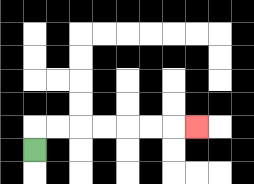{'start': '[1, 6]', 'end': '[8, 5]', 'path_directions': 'U,R,R,R,R,R,R,R', 'path_coordinates': '[[1, 6], [1, 5], [2, 5], [3, 5], [4, 5], [5, 5], [6, 5], [7, 5], [8, 5]]'}